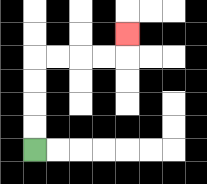{'start': '[1, 6]', 'end': '[5, 1]', 'path_directions': 'U,U,U,U,R,R,R,R,U', 'path_coordinates': '[[1, 6], [1, 5], [1, 4], [1, 3], [1, 2], [2, 2], [3, 2], [4, 2], [5, 2], [5, 1]]'}